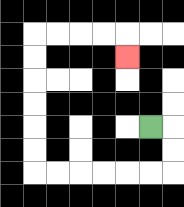{'start': '[6, 5]', 'end': '[5, 2]', 'path_directions': 'R,D,D,L,L,L,L,L,L,U,U,U,U,U,U,R,R,R,R,D', 'path_coordinates': '[[6, 5], [7, 5], [7, 6], [7, 7], [6, 7], [5, 7], [4, 7], [3, 7], [2, 7], [1, 7], [1, 6], [1, 5], [1, 4], [1, 3], [1, 2], [1, 1], [2, 1], [3, 1], [4, 1], [5, 1], [5, 2]]'}